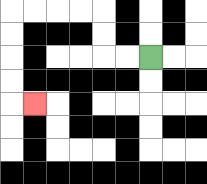{'start': '[6, 2]', 'end': '[1, 4]', 'path_directions': 'L,L,U,U,L,L,L,L,D,D,D,D,R', 'path_coordinates': '[[6, 2], [5, 2], [4, 2], [4, 1], [4, 0], [3, 0], [2, 0], [1, 0], [0, 0], [0, 1], [0, 2], [0, 3], [0, 4], [1, 4]]'}